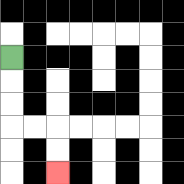{'start': '[0, 2]', 'end': '[2, 7]', 'path_directions': 'D,D,D,R,R,D,D', 'path_coordinates': '[[0, 2], [0, 3], [0, 4], [0, 5], [1, 5], [2, 5], [2, 6], [2, 7]]'}